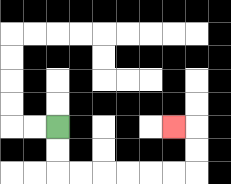{'start': '[2, 5]', 'end': '[7, 5]', 'path_directions': 'D,D,R,R,R,R,R,R,U,U,L', 'path_coordinates': '[[2, 5], [2, 6], [2, 7], [3, 7], [4, 7], [5, 7], [6, 7], [7, 7], [8, 7], [8, 6], [8, 5], [7, 5]]'}